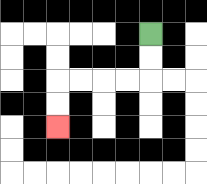{'start': '[6, 1]', 'end': '[2, 5]', 'path_directions': 'D,D,L,L,L,L,D,D', 'path_coordinates': '[[6, 1], [6, 2], [6, 3], [5, 3], [4, 3], [3, 3], [2, 3], [2, 4], [2, 5]]'}